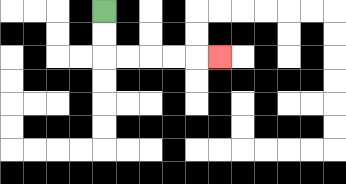{'start': '[4, 0]', 'end': '[9, 2]', 'path_directions': 'D,D,R,R,R,R,R', 'path_coordinates': '[[4, 0], [4, 1], [4, 2], [5, 2], [6, 2], [7, 2], [8, 2], [9, 2]]'}